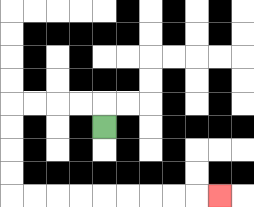{'start': '[4, 5]', 'end': '[9, 8]', 'path_directions': 'U,L,L,L,L,D,D,D,D,R,R,R,R,R,R,R,R,R', 'path_coordinates': '[[4, 5], [4, 4], [3, 4], [2, 4], [1, 4], [0, 4], [0, 5], [0, 6], [0, 7], [0, 8], [1, 8], [2, 8], [3, 8], [4, 8], [5, 8], [6, 8], [7, 8], [8, 8], [9, 8]]'}